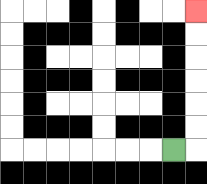{'start': '[7, 6]', 'end': '[8, 0]', 'path_directions': 'R,U,U,U,U,U,U', 'path_coordinates': '[[7, 6], [8, 6], [8, 5], [8, 4], [8, 3], [8, 2], [8, 1], [8, 0]]'}